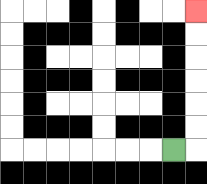{'start': '[7, 6]', 'end': '[8, 0]', 'path_directions': 'R,U,U,U,U,U,U', 'path_coordinates': '[[7, 6], [8, 6], [8, 5], [8, 4], [8, 3], [8, 2], [8, 1], [8, 0]]'}